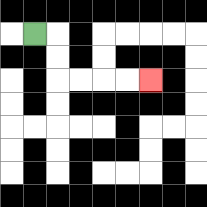{'start': '[1, 1]', 'end': '[6, 3]', 'path_directions': 'R,D,D,R,R,R,R', 'path_coordinates': '[[1, 1], [2, 1], [2, 2], [2, 3], [3, 3], [4, 3], [5, 3], [6, 3]]'}